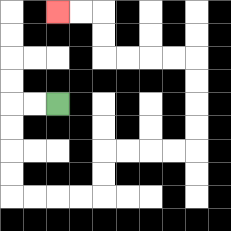{'start': '[2, 4]', 'end': '[2, 0]', 'path_directions': 'L,L,D,D,D,D,R,R,R,R,U,U,R,R,R,R,U,U,U,U,L,L,L,L,U,U,L,L', 'path_coordinates': '[[2, 4], [1, 4], [0, 4], [0, 5], [0, 6], [0, 7], [0, 8], [1, 8], [2, 8], [3, 8], [4, 8], [4, 7], [4, 6], [5, 6], [6, 6], [7, 6], [8, 6], [8, 5], [8, 4], [8, 3], [8, 2], [7, 2], [6, 2], [5, 2], [4, 2], [4, 1], [4, 0], [3, 0], [2, 0]]'}